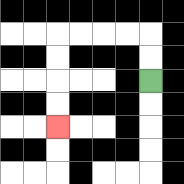{'start': '[6, 3]', 'end': '[2, 5]', 'path_directions': 'U,U,L,L,L,L,D,D,D,D', 'path_coordinates': '[[6, 3], [6, 2], [6, 1], [5, 1], [4, 1], [3, 1], [2, 1], [2, 2], [2, 3], [2, 4], [2, 5]]'}